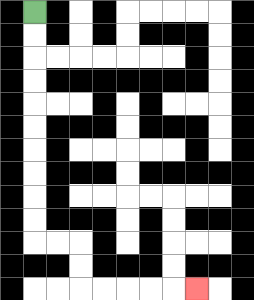{'start': '[1, 0]', 'end': '[8, 12]', 'path_directions': 'D,D,D,D,D,D,D,D,D,D,R,R,D,D,R,R,R,R,R', 'path_coordinates': '[[1, 0], [1, 1], [1, 2], [1, 3], [1, 4], [1, 5], [1, 6], [1, 7], [1, 8], [1, 9], [1, 10], [2, 10], [3, 10], [3, 11], [3, 12], [4, 12], [5, 12], [6, 12], [7, 12], [8, 12]]'}